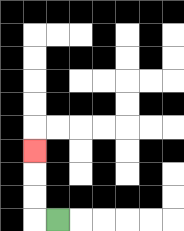{'start': '[2, 9]', 'end': '[1, 6]', 'path_directions': 'L,U,U,U', 'path_coordinates': '[[2, 9], [1, 9], [1, 8], [1, 7], [1, 6]]'}